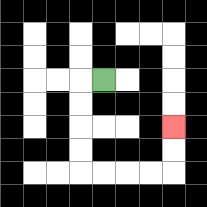{'start': '[4, 3]', 'end': '[7, 5]', 'path_directions': 'L,D,D,D,D,R,R,R,R,U,U', 'path_coordinates': '[[4, 3], [3, 3], [3, 4], [3, 5], [3, 6], [3, 7], [4, 7], [5, 7], [6, 7], [7, 7], [7, 6], [7, 5]]'}